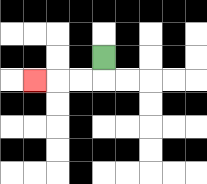{'start': '[4, 2]', 'end': '[1, 3]', 'path_directions': 'D,L,L,L', 'path_coordinates': '[[4, 2], [4, 3], [3, 3], [2, 3], [1, 3]]'}